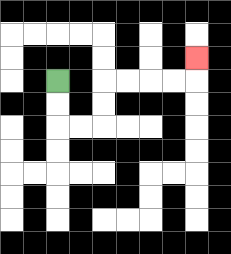{'start': '[2, 3]', 'end': '[8, 2]', 'path_directions': 'D,D,R,R,U,U,R,R,R,R,U', 'path_coordinates': '[[2, 3], [2, 4], [2, 5], [3, 5], [4, 5], [4, 4], [4, 3], [5, 3], [6, 3], [7, 3], [8, 3], [8, 2]]'}